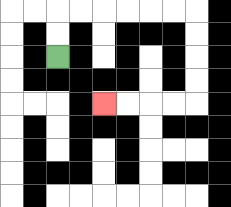{'start': '[2, 2]', 'end': '[4, 4]', 'path_directions': 'U,U,R,R,R,R,R,R,D,D,D,D,L,L,L,L', 'path_coordinates': '[[2, 2], [2, 1], [2, 0], [3, 0], [4, 0], [5, 0], [6, 0], [7, 0], [8, 0], [8, 1], [8, 2], [8, 3], [8, 4], [7, 4], [6, 4], [5, 4], [4, 4]]'}